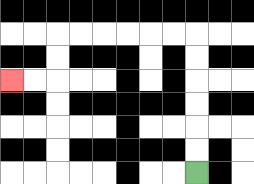{'start': '[8, 7]', 'end': '[0, 3]', 'path_directions': 'U,U,U,U,U,U,L,L,L,L,L,L,D,D,L,L', 'path_coordinates': '[[8, 7], [8, 6], [8, 5], [8, 4], [8, 3], [8, 2], [8, 1], [7, 1], [6, 1], [5, 1], [4, 1], [3, 1], [2, 1], [2, 2], [2, 3], [1, 3], [0, 3]]'}